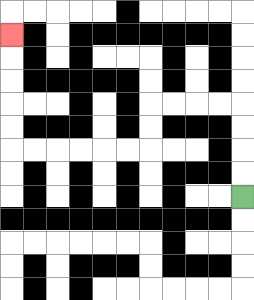{'start': '[10, 8]', 'end': '[0, 1]', 'path_directions': 'U,U,U,U,L,L,L,L,D,D,L,L,L,L,L,L,U,U,U,U,U', 'path_coordinates': '[[10, 8], [10, 7], [10, 6], [10, 5], [10, 4], [9, 4], [8, 4], [7, 4], [6, 4], [6, 5], [6, 6], [5, 6], [4, 6], [3, 6], [2, 6], [1, 6], [0, 6], [0, 5], [0, 4], [0, 3], [0, 2], [0, 1]]'}